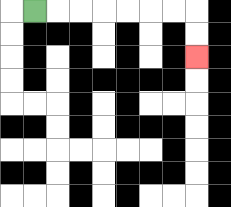{'start': '[1, 0]', 'end': '[8, 2]', 'path_directions': 'R,R,R,R,R,R,R,D,D', 'path_coordinates': '[[1, 0], [2, 0], [3, 0], [4, 0], [5, 0], [6, 0], [7, 0], [8, 0], [8, 1], [8, 2]]'}